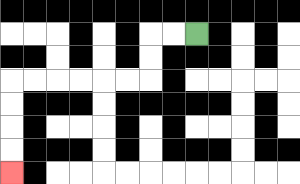{'start': '[8, 1]', 'end': '[0, 7]', 'path_directions': 'L,L,D,D,L,L,L,L,L,L,D,D,D,D', 'path_coordinates': '[[8, 1], [7, 1], [6, 1], [6, 2], [6, 3], [5, 3], [4, 3], [3, 3], [2, 3], [1, 3], [0, 3], [0, 4], [0, 5], [0, 6], [0, 7]]'}